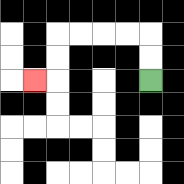{'start': '[6, 3]', 'end': '[1, 3]', 'path_directions': 'U,U,L,L,L,L,D,D,L', 'path_coordinates': '[[6, 3], [6, 2], [6, 1], [5, 1], [4, 1], [3, 1], [2, 1], [2, 2], [2, 3], [1, 3]]'}